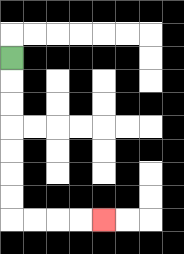{'start': '[0, 2]', 'end': '[4, 9]', 'path_directions': 'D,D,D,D,D,D,D,R,R,R,R', 'path_coordinates': '[[0, 2], [0, 3], [0, 4], [0, 5], [0, 6], [0, 7], [0, 8], [0, 9], [1, 9], [2, 9], [3, 9], [4, 9]]'}